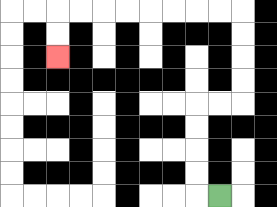{'start': '[9, 8]', 'end': '[2, 2]', 'path_directions': 'L,U,U,U,U,R,R,U,U,U,U,L,L,L,L,L,L,L,L,D,D', 'path_coordinates': '[[9, 8], [8, 8], [8, 7], [8, 6], [8, 5], [8, 4], [9, 4], [10, 4], [10, 3], [10, 2], [10, 1], [10, 0], [9, 0], [8, 0], [7, 0], [6, 0], [5, 0], [4, 0], [3, 0], [2, 0], [2, 1], [2, 2]]'}